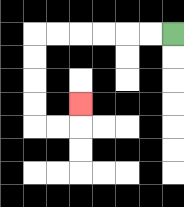{'start': '[7, 1]', 'end': '[3, 4]', 'path_directions': 'L,L,L,L,L,L,D,D,D,D,R,R,U', 'path_coordinates': '[[7, 1], [6, 1], [5, 1], [4, 1], [3, 1], [2, 1], [1, 1], [1, 2], [1, 3], [1, 4], [1, 5], [2, 5], [3, 5], [3, 4]]'}